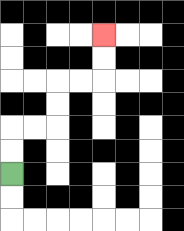{'start': '[0, 7]', 'end': '[4, 1]', 'path_directions': 'U,U,R,R,U,U,R,R,U,U', 'path_coordinates': '[[0, 7], [0, 6], [0, 5], [1, 5], [2, 5], [2, 4], [2, 3], [3, 3], [4, 3], [4, 2], [4, 1]]'}